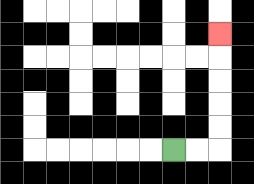{'start': '[7, 6]', 'end': '[9, 1]', 'path_directions': 'R,R,U,U,U,U,U', 'path_coordinates': '[[7, 6], [8, 6], [9, 6], [9, 5], [9, 4], [9, 3], [9, 2], [9, 1]]'}